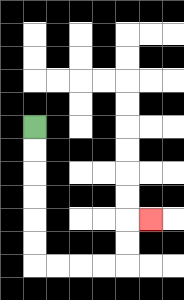{'start': '[1, 5]', 'end': '[6, 9]', 'path_directions': 'D,D,D,D,D,D,R,R,R,R,U,U,R', 'path_coordinates': '[[1, 5], [1, 6], [1, 7], [1, 8], [1, 9], [1, 10], [1, 11], [2, 11], [3, 11], [4, 11], [5, 11], [5, 10], [5, 9], [6, 9]]'}